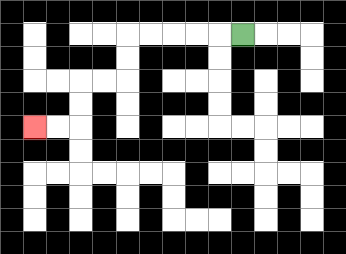{'start': '[10, 1]', 'end': '[1, 5]', 'path_directions': 'L,L,L,L,L,D,D,L,L,D,D,L,L', 'path_coordinates': '[[10, 1], [9, 1], [8, 1], [7, 1], [6, 1], [5, 1], [5, 2], [5, 3], [4, 3], [3, 3], [3, 4], [3, 5], [2, 5], [1, 5]]'}